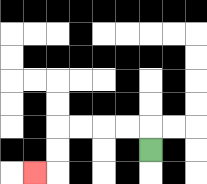{'start': '[6, 6]', 'end': '[1, 7]', 'path_directions': 'U,L,L,L,L,D,D,L', 'path_coordinates': '[[6, 6], [6, 5], [5, 5], [4, 5], [3, 5], [2, 5], [2, 6], [2, 7], [1, 7]]'}